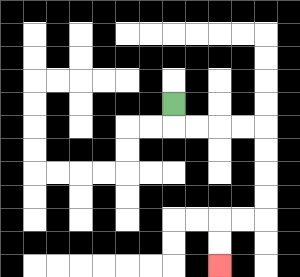{'start': '[7, 4]', 'end': '[9, 11]', 'path_directions': 'D,R,R,R,R,D,D,D,D,L,L,D,D', 'path_coordinates': '[[7, 4], [7, 5], [8, 5], [9, 5], [10, 5], [11, 5], [11, 6], [11, 7], [11, 8], [11, 9], [10, 9], [9, 9], [9, 10], [9, 11]]'}